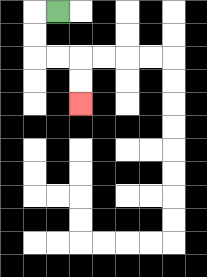{'start': '[2, 0]', 'end': '[3, 4]', 'path_directions': 'L,D,D,R,R,D,D', 'path_coordinates': '[[2, 0], [1, 0], [1, 1], [1, 2], [2, 2], [3, 2], [3, 3], [3, 4]]'}